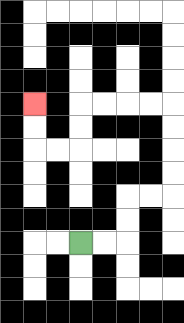{'start': '[3, 10]', 'end': '[1, 4]', 'path_directions': 'R,R,U,U,R,R,U,U,U,U,L,L,L,L,D,D,L,L,U,U', 'path_coordinates': '[[3, 10], [4, 10], [5, 10], [5, 9], [5, 8], [6, 8], [7, 8], [7, 7], [7, 6], [7, 5], [7, 4], [6, 4], [5, 4], [4, 4], [3, 4], [3, 5], [3, 6], [2, 6], [1, 6], [1, 5], [1, 4]]'}